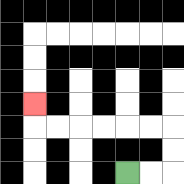{'start': '[5, 7]', 'end': '[1, 4]', 'path_directions': 'R,R,U,U,L,L,L,L,L,L,U', 'path_coordinates': '[[5, 7], [6, 7], [7, 7], [7, 6], [7, 5], [6, 5], [5, 5], [4, 5], [3, 5], [2, 5], [1, 5], [1, 4]]'}